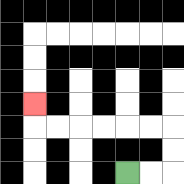{'start': '[5, 7]', 'end': '[1, 4]', 'path_directions': 'R,R,U,U,L,L,L,L,L,L,U', 'path_coordinates': '[[5, 7], [6, 7], [7, 7], [7, 6], [7, 5], [6, 5], [5, 5], [4, 5], [3, 5], [2, 5], [1, 5], [1, 4]]'}